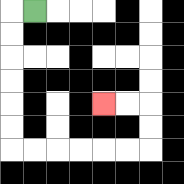{'start': '[1, 0]', 'end': '[4, 4]', 'path_directions': 'L,D,D,D,D,D,D,R,R,R,R,R,R,U,U,L,L', 'path_coordinates': '[[1, 0], [0, 0], [0, 1], [0, 2], [0, 3], [0, 4], [0, 5], [0, 6], [1, 6], [2, 6], [3, 6], [4, 6], [5, 6], [6, 6], [6, 5], [6, 4], [5, 4], [4, 4]]'}